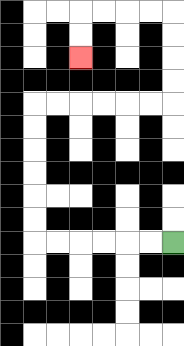{'start': '[7, 10]', 'end': '[3, 2]', 'path_directions': 'L,L,L,L,L,L,U,U,U,U,U,U,R,R,R,R,R,R,U,U,U,U,L,L,L,L,D,D', 'path_coordinates': '[[7, 10], [6, 10], [5, 10], [4, 10], [3, 10], [2, 10], [1, 10], [1, 9], [1, 8], [1, 7], [1, 6], [1, 5], [1, 4], [2, 4], [3, 4], [4, 4], [5, 4], [6, 4], [7, 4], [7, 3], [7, 2], [7, 1], [7, 0], [6, 0], [5, 0], [4, 0], [3, 0], [3, 1], [3, 2]]'}